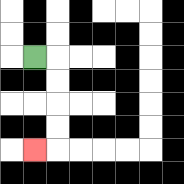{'start': '[1, 2]', 'end': '[1, 6]', 'path_directions': 'R,D,D,D,D,L', 'path_coordinates': '[[1, 2], [2, 2], [2, 3], [2, 4], [2, 5], [2, 6], [1, 6]]'}